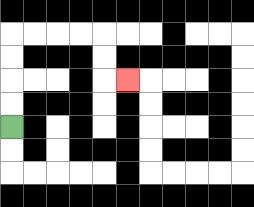{'start': '[0, 5]', 'end': '[5, 3]', 'path_directions': 'U,U,U,U,R,R,R,R,D,D,R', 'path_coordinates': '[[0, 5], [0, 4], [0, 3], [0, 2], [0, 1], [1, 1], [2, 1], [3, 1], [4, 1], [4, 2], [4, 3], [5, 3]]'}